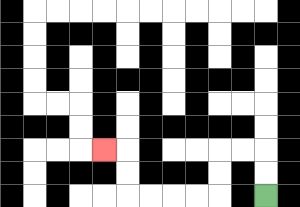{'start': '[11, 8]', 'end': '[4, 6]', 'path_directions': 'U,U,L,L,D,D,L,L,L,L,U,U,L', 'path_coordinates': '[[11, 8], [11, 7], [11, 6], [10, 6], [9, 6], [9, 7], [9, 8], [8, 8], [7, 8], [6, 8], [5, 8], [5, 7], [5, 6], [4, 6]]'}